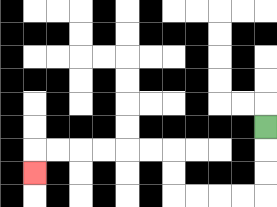{'start': '[11, 5]', 'end': '[1, 7]', 'path_directions': 'D,D,D,L,L,L,L,U,U,L,L,L,L,L,L,D', 'path_coordinates': '[[11, 5], [11, 6], [11, 7], [11, 8], [10, 8], [9, 8], [8, 8], [7, 8], [7, 7], [7, 6], [6, 6], [5, 6], [4, 6], [3, 6], [2, 6], [1, 6], [1, 7]]'}